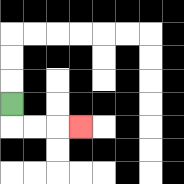{'start': '[0, 4]', 'end': '[3, 5]', 'path_directions': 'D,R,R,R', 'path_coordinates': '[[0, 4], [0, 5], [1, 5], [2, 5], [3, 5]]'}